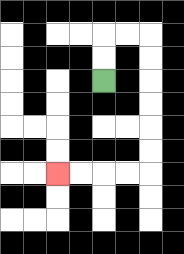{'start': '[4, 3]', 'end': '[2, 7]', 'path_directions': 'U,U,R,R,D,D,D,D,D,D,L,L,L,L', 'path_coordinates': '[[4, 3], [4, 2], [4, 1], [5, 1], [6, 1], [6, 2], [6, 3], [6, 4], [6, 5], [6, 6], [6, 7], [5, 7], [4, 7], [3, 7], [2, 7]]'}